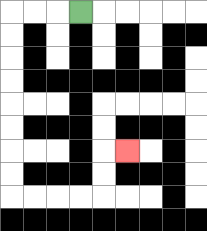{'start': '[3, 0]', 'end': '[5, 6]', 'path_directions': 'L,L,L,D,D,D,D,D,D,D,D,R,R,R,R,U,U,R', 'path_coordinates': '[[3, 0], [2, 0], [1, 0], [0, 0], [0, 1], [0, 2], [0, 3], [0, 4], [0, 5], [0, 6], [0, 7], [0, 8], [1, 8], [2, 8], [3, 8], [4, 8], [4, 7], [4, 6], [5, 6]]'}